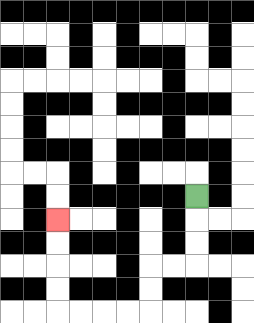{'start': '[8, 8]', 'end': '[2, 9]', 'path_directions': 'D,D,D,L,L,D,D,L,L,L,L,U,U,U,U', 'path_coordinates': '[[8, 8], [8, 9], [8, 10], [8, 11], [7, 11], [6, 11], [6, 12], [6, 13], [5, 13], [4, 13], [3, 13], [2, 13], [2, 12], [2, 11], [2, 10], [2, 9]]'}